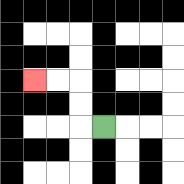{'start': '[4, 5]', 'end': '[1, 3]', 'path_directions': 'L,U,U,L,L', 'path_coordinates': '[[4, 5], [3, 5], [3, 4], [3, 3], [2, 3], [1, 3]]'}